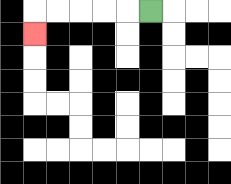{'start': '[6, 0]', 'end': '[1, 1]', 'path_directions': 'L,L,L,L,L,D', 'path_coordinates': '[[6, 0], [5, 0], [4, 0], [3, 0], [2, 0], [1, 0], [1, 1]]'}